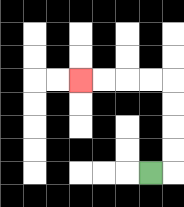{'start': '[6, 7]', 'end': '[3, 3]', 'path_directions': 'R,U,U,U,U,L,L,L,L', 'path_coordinates': '[[6, 7], [7, 7], [7, 6], [7, 5], [7, 4], [7, 3], [6, 3], [5, 3], [4, 3], [3, 3]]'}